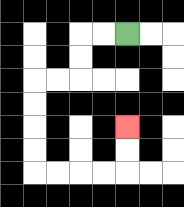{'start': '[5, 1]', 'end': '[5, 5]', 'path_directions': 'L,L,D,D,L,L,D,D,D,D,R,R,R,R,U,U', 'path_coordinates': '[[5, 1], [4, 1], [3, 1], [3, 2], [3, 3], [2, 3], [1, 3], [1, 4], [1, 5], [1, 6], [1, 7], [2, 7], [3, 7], [4, 7], [5, 7], [5, 6], [5, 5]]'}